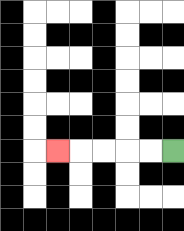{'start': '[7, 6]', 'end': '[2, 6]', 'path_directions': 'L,L,L,L,L', 'path_coordinates': '[[7, 6], [6, 6], [5, 6], [4, 6], [3, 6], [2, 6]]'}